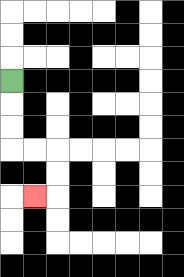{'start': '[0, 3]', 'end': '[1, 8]', 'path_directions': 'D,D,D,R,R,D,D,L', 'path_coordinates': '[[0, 3], [0, 4], [0, 5], [0, 6], [1, 6], [2, 6], [2, 7], [2, 8], [1, 8]]'}